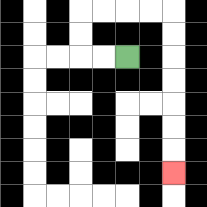{'start': '[5, 2]', 'end': '[7, 7]', 'path_directions': 'L,L,U,U,R,R,R,R,D,D,D,D,D,D,D', 'path_coordinates': '[[5, 2], [4, 2], [3, 2], [3, 1], [3, 0], [4, 0], [5, 0], [6, 0], [7, 0], [7, 1], [7, 2], [7, 3], [7, 4], [7, 5], [7, 6], [7, 7]]'}